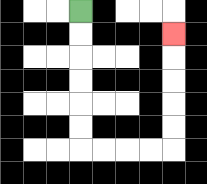{'start': '[3, 0]', 'end': '[7, 1]', 'path_directions': 'D,D,D,D,D,D,R,R,R,R,U,U,U,U,U', 'path_coordinates': '[[3, 0], [3, 1], [3, 2], [3, 3], [3, 4], [3, 5], [3, 6], [4, 6], [5, 6], [6, 6], [7, 6], [7, 5], [7, 4], [7, 3], [7, 2], [7, 1]]'}